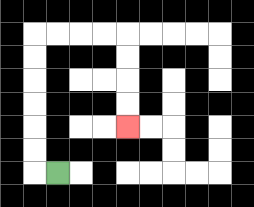{'start': '[2, 7]', 'end': '[5, 5]', 'path_directions': 'L,U,U,U,U,U,U,R,R,R,R,D,D,D,D', 'path_coordinates': '[[2, 7], [1, 7], [1, 6], [1, 5], [1, 4], [1, 3], [1, 2], [1, 1], [2, 1], [3, 1], [4, 1], [5, 1], [5, 2], [5, 3], [5, 4], [5, 5]]'}